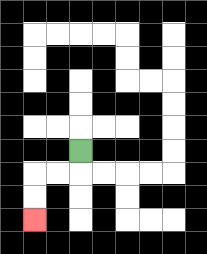{'start': '[3, 6]', 'end': '[1, 9]', 'path_directions': 'D,L,L,D,D', 'path_coordinates': '[[3, 6], [3, 7], [2, 7], [1, 7], [1, 8], [1, 9]]'}